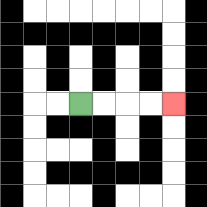{'start': '[3, 4]', 'end': '[7, 4]', 'path_directions': 'R,R,R,R', 'path_coordinates': '[[3, 4], [4, 4], [5, 4], [6, 4], [7, 4]]'}